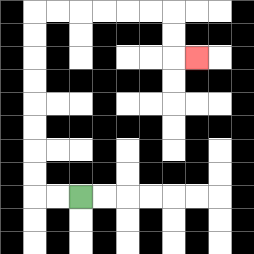{'start': '[3, 8]', 'end': '[8, 2]', 'path_directions': 'L,L,U,U,U,U,U,U,U,U,R,R,R,R,R,R,D,D,R', 'path_coordinates': '[[3, 8], [2, 8], [1, 8], [1, 7], [1, 6], [1, 5], [1, 4], [1, 3], [1, 2], [1, 1], [1, 0], [2, 0], [3, 0], [4, 0], [5, 0], [6, 0], [7, 0], [7, 1], [7, 2], [8, 2]]'}